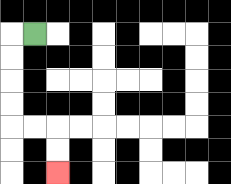{'start': '[1, 1]', 'end': '[2, 7]', 'path_directions': 'L,D,D,D,D,R,R,D,D', 'path_coordinates': '[[1, 1], [0, 1], [0, 2], [0, 3], [0, 4], [0, 5], [1, 5], [2, 5], [2, 6], [2, 7]]'}